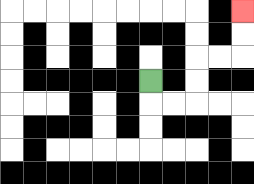{'start': '[6, 3]', 'end': '[10, 0]', 'path_directions': 'D,R,R,U,U,R,R,U,U', 'path_coordinates': '[[6, 3], [6, 4], [7, 4], [8, 4], [8, 3], [8, 2], [9, 2], [10, 2], [10, 1], [10, 0]]'}